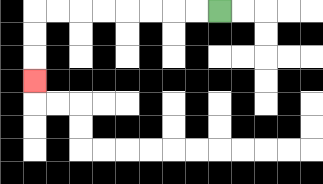{'start': '[9, 0]', 'end': '[1, 3]', 'path_directions': 'L,L,L,L,L,L,L,L,D,D,D', 'path_coordinates': '[[9, 0], [8, 0], [7, 0], [6, 0], [5, 0], [4, 0], [3, 0], [2, 0], [1, 0], [1, 1], [1, 2], [1, 3]]'}